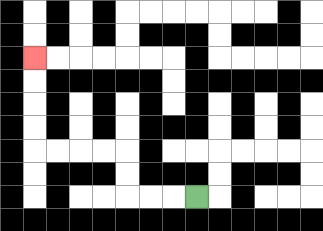{'start': '[8, 8]', 'end': '[1, 2]', 'path_directions': 'L,L,L,U,U,L,L,L,L,U,U,U,U', 'path_coordinates': '[[8, 8], [7, 8], [6, 8], [5, 8], [5, 7], [5, 6], [4, 6], [3, 6], [2, 6], [1, 6], [1, 5], [1, 4], [1, 3], [1, 2]]'}